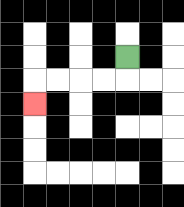{'start': '[5, 2]', 'end': '[1, 4]', 'path_directions': 'D,L,L,L,L,D', 'path_coordinates': '[[5, 2], [5, 3], [4, 3], [3, 3], [2, 3], [1, 3], [1, 4]]'}